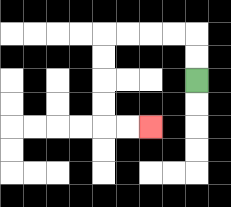{'start': '[8, 3]', 'end': '[6, 5]', 'path_directions': 'U,U,L,L,L,L,D,D,D,D,R,R', 'path_coordinates': '[[8, 3], [8, 2], [8, 1], [7, 1], [6, 1], [5, 1], [4, 1], [4, 2], [4, 3], [4, 4], [4, 5], [5, 5], [6, 5]]'}